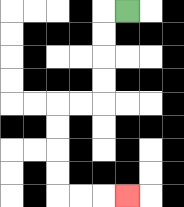{'start': '[5, 0]', 'end': '[5, 8]', 'path_directions': 'L,D,D,D,D,L,L,D,D,D,D,R,R,R', 'path_coordinates': '[[5, 0], [4, 0], [4, 1], [4, 2], [4, 3], [4, 4], [3, 4], [2, 4], [2, 5], [2, 6], [2, 7], [2, 8], [3, 8], [4, 8], [5, 8]]'}